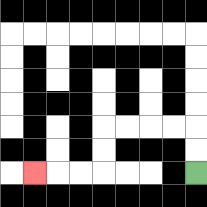{'start': '[8, 7]', 'end': '[1, 7]', 'path_directions': 'U,U,L,L,L,L,D,D,L,L,L', 'path_coordinates': '[[8, 7], [8, 6], [8, 5], [7, 5], [6, 5], [5, 5], [4, 5], [4, 6], [4, 7], [3, 7], [2, 7], [1, 7]]'}